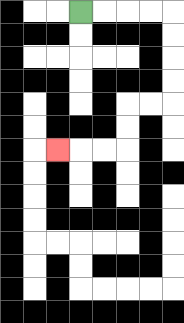{'start': '[3, 0]', 'end': '[2, 6]', 'path_directions': 'R,R,R,R,D,D,D,D,L,L,D,D,L,L,L', 'path_coordinates': '[[3, 0], [4, 0], [5, 0], [6, 0], [7, 0], [7, 1], [7, 2], [7, 3], [7, 4], [6, 4], [5, 4], [5, 5], [5, 6], [4, 6], [3, 6], [2, 6]]'}